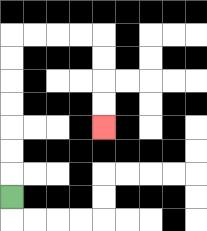{'start': '[0, 8]', 'end': '[4, 5]', 'path_directions': 'U,U,U,U,U,U,U,R,R,R,R,D,D,D,D', 'path_coordinates': '[[0, 8], [0, 7], [0, 6], [0, 5], [0, 4], [0, 3], [0, 2], [0, 1], [1, 1], [2, 1], [3, 1], [4, 1], [4, 2], [4, 3], [4, 4], [4, 5]]'}